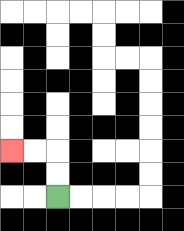{'start': '[2, 8]', 'end': '[0, 6]', 'path_directions': 'U,U,L,L', 'path_coordinates': '[[2, 8], [2, 7], [2, 6], [1, 6], [0, 6]]'}